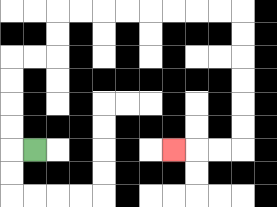{'start': '[1, 6]', 'end': '[7, 6]', 'path_directions': 'L,U,U,U,U,R,R,U,U,R,R,R,R,R,R,R,R,D,D,D,D,D,D,L,L,L', 'path_coordinates': '[[1, 6], [0, 6], [0, 5], [0, 4], [0, 3], [0, 2], [1, 2], [2, 2], [2, 1], [2, 0], [3, 0], [4, 0], [5, 0], [6, 0], [7, 0], [8, 0], [9, 0], [10, 0], [10, 1], [10, 2], [10, 3], [10, 4], [10, 5], [10, 6], [9, 6], [8, 6], [7, 6]]'}